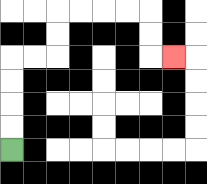{'start': '[0, 6]', 'end': '[7, 2]', 'path_directions': 'U,U,U,U,R,R,U,U,R,R,R,R,D,D,R', 'path_coordinates': '[[0, 6], [0, 5], [0, 4], [0, 3], [0, 2], [1, 2], [2, 2], [2, 1], [2, 0], [3, 0], [4, 0], [5, 0], [6, 0], [6, 1], [6, 2], [7, 2]]'}